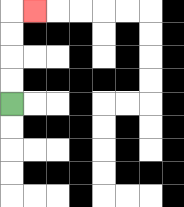{'start': '[0, 4]', 'end': '[1, 0]', 'path_directions': 'U,U,U,U,R', 'path_coordinates': '[[0, 4], [0, 3], [0, 2], [0, 1], [0, 0], [1, 0]]'}